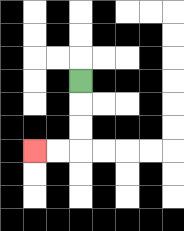{'start': '[3, 3]', 'end': '[1, 6]', 'path_directions': 'D,D,D,L,L', 'path_coordinates': '[[3, 3], [3, 4], [3, 5], [3, 6], [2, 6], [1, 6]]'}